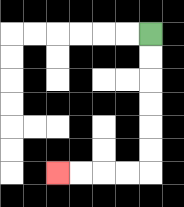{'start': '[6, 1]', 'end': '[2, 7]', 'path_directions': 'D,D,D,D,D,D,L,L,L,L', 'path_coordinates': '[[6, 1], [6, 2], [6, 3], [6, 4], [6, 5], [6, 6], [6, 7], [5, 7], [4, 7], [3, 7], [2, 7]]'}